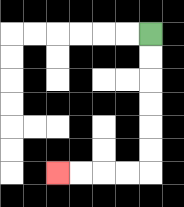{'start': '[6, 1]', 'end': '[2, 7]', 'path_directions': 'D,D,D,D,D,D,L,L,L,L', 'path_coordinates': '[[6, 1], [6, 2], [6, 3], [6, 4], [6, 5], [6, 6], [6, 7], [5, 7], [4, 7], [3, 7], [2, 7]]'}